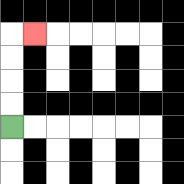{'start': '[0, 5]', 'end': '[1, 1]', 'path_directions': 'U,U,U,U,R', 'path_coordinates': '[[0, 5], [0, 4], [0, 3], [0, 2], [0, 1], [1, 1]]'}